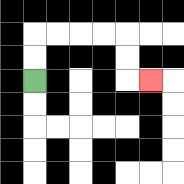{'start': '[1, 3]', 'end': '[6, 3]', 'path_directions': 'U,U,R,R,R,R,D,D,R', 'path_coordinates': '[[1, 3], [1, 2], [1, 1], [2, 1], [3, 1], [4, 1], [5, 1], [5, 2], [5, 3], [6, 3]]'}